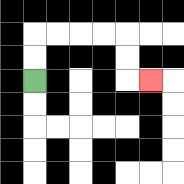{'start': '[1, 3]', 'end': '[6, 3]', 'path_directions': 'U,U,R,R,R,R,D,D,R', 'path_coordinates': '[[1, 3], [1, 2], [1, 1], [2, 1], [3, 1], [4, 1], [5, 1], [5, 2], [5, 3], [6, 3]]'}